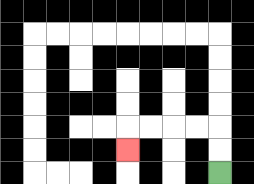{'start': '[9, 7]', 'end': '[5, 6]', 'path_directions': 'U,U,L,L,L,L,D', 'path_coordinates': '[[9, 7], [9, 6], [9, 5], [8, 5], [7, 5], [6, 5], [5, 5], [5, 6]]'}